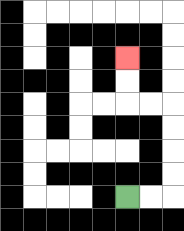{'start': '[5, 8]', 'end': '[5, 2]', 'path_directions': 'R,R,U,U,U,U,L,L,U,U', 'path_coordinates': '[[5, 8], [6, 8], [7, 8], [7, 7], [7, 6], [7, 5], [7, 4], [6, 4], [5, 4], [5, 3], [5, 2]]'}